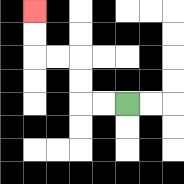{'start': '[5, 4]', 'end': '[1, 0]', 'path_directions': 'L,L,U,U,L,L,U,U', 'path_coordinates': '[[5, 4], [4, 4], [3, 4], [3, 3], [3, 2], [2, 2], [1, 2], [1, 1], [1, 0]]'}